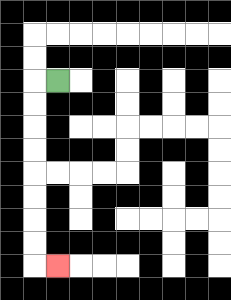{'start': '[2, 3]', 'end': '[2, 11]', 'path_directions': 'L,D,D,D,D,D,D,D,D,R', 'path_coordinates': '[[2, 3], [1, 3], [1, 4], [1, 5], [1, 6], [1, 7], [1, 8], [1, 9], [1, 10], [1, 11], [2, 11]]'}